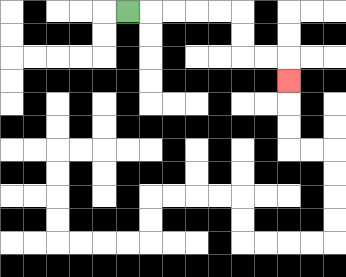{'start': '[5, 0]', 'end': '[12, 3]', 'path_directions': 'R,R,R,R,R,D,D,R,R,D', 'path_coordinates': '[[5, 0], [6, 0], [7, 0], [8, 0], [9, 0], [10, 0], [10, 1], [10, 2], [11, 2], [12, 2], [12, 3]]'}